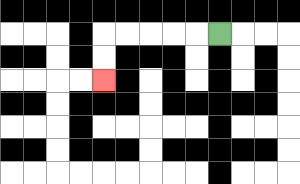{'start': '[9, 1]', 'end': '[4, 3]', 'path_directions': 'L,L,L,L,L,D,D', 'path_coordinates': '[[9, 1], [8, 1], [7, 1], [6, 1], [5, 1], [4, 1], [4, 2], [4, 3]]'}